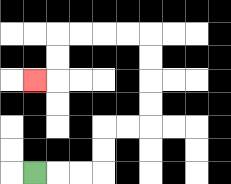{'start': '[1, 7]', 'end': '[1, 3]', 'path_directions': 'R,R,R,U,U,R,R,U,U,U,U,L,L,L,L,D,D,L', 'path_coordinates': '[[1, 7], [2, 7], [3, 7], [4, 7], [4, 6], [4, 5], [5, 5], [6, 5], [6, 4], [6, 3], [6, 2], [6, 1], [5, 1], [4, 1], [3, 1], [2, 1], [2, 2], [2, 3], [1, 3]]'}